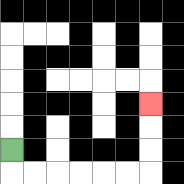{'start': '[0, 6]', 'end': '[6, 4]', 'path_directions': 'D,R,R,R,R,R,R,U,U,U', 'path_coordinates': '[[0, 6], [0, 7], [1, 7], [2, 7], [3, 7], [4, 7], [5, 7], [6, 7], [6, 6], [6, 5], [6, 4]]'}